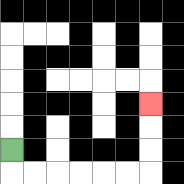{'start': '[0, 6]', 'end': '[6, 4]', 'path_directions': 'D,R,R,R,R,R,R,U,U,U', 'path_coordinates': '[[0, 6], [0, 7], [1, 7], [2, 7], [3, 7], [4, 7], [5, 7], [6, 7], [6, 6], [6, 5], [6, 4]]'}